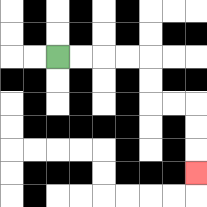{'start': '[2, 2]', 'end': '[8, 7]', 'path_directions': 'R,R,R,R,D,D,R,R,D,D,D', 'path_coordinates': '[[2, 2], [3, 2], [4, 2], [5, 2], [6, 2], [6, 3], [6, 4], [7, 4], [8, 4], [8, 5], [8, 6], [8, 7]]'}